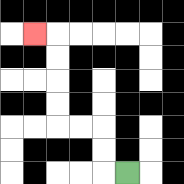{'start': '[5, 7]', 'end': '[1, 1]', 'path_directions': 'L,U,U,L,L,U,U,U,U,L', 'path_coordinates': '[[5, 7], [4, 7], [4, 6], [4, 5], [3, 5], [2, 5], [2, 4], [2, 3], [2, 2], [2, 1], [1, 1]]'}